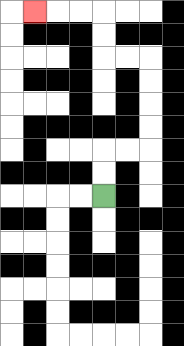{'start': '[4, 8]', 'end': '[1, 0]', 'path_directions': 'U,U,R,R,U,U,U,U,L,L,U,U,L,L,L', 'path_coordinates': '[[4, 8], [4, 7], [4, 6], [5, 6], [6, 6], [6, 5], [6, 4], [6, 3], [6, 2], [5, 2], [4, 2], [4, 1], [4, 0], [3, 0], [2, 0], [1, 0]]'}